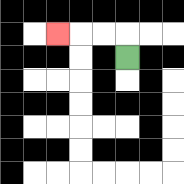{'start': '[5, 2]', 'end': '[2, 1]', 'path_directions': 'U,L,L,L', 'path_coordinates': '[[5, 2], [5, 1], [4, 1], [3, 1], [2, 1]]'}